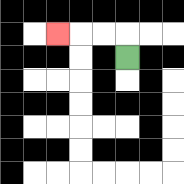{'start': '[5, 2]', 'end': '[2, 1]', 'path_directions': 'U,L,L,L', 'path_coordinates': '[[5, 2], [5, 1], [4, 1], [3, 1], [2, 1]]'}